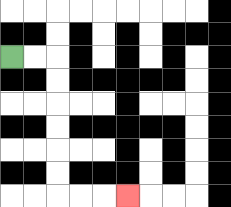{'start': '[0, 2]', 'end': '[5, 8]', 'path_directions': 'R,R,D,D,D,D,D,D,R,R,R', 'path_coordinates': '[[0, 2], [1, 2], [2, 2], [2, 3], [2, 4], [2, 5], [2, 6], [2, 7], [2, 8], [3, 8], [4, 8], [5, 8]]'}